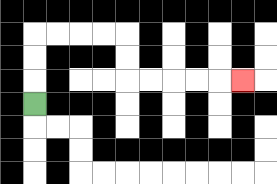{'start': '[1, 4]', 'end': '[10, 3]', 'path_directions': 'U,U,U,R,R,R,R,D,D,R,R,R,R,R', 'path_coordinates': '[[1, 4], [1, 3], [1, 2], [1, 1], [2, 1], [3, 1], [4, 1], [5, 1], [5, 2], [5, 3], [6, 3], [7, 3], [8, 3], [9, 3], [10, 3]]'}